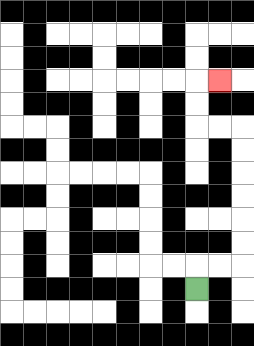{'start': '[8, 12]', 'end': '[9, 3]', 'path_directions': 'U,R,R,U,U,U,U,U,U,L,L,U,U,R', 'path_coordinates': '[[8, 12], [8, 11], [9, 11], [10, 11], [10, 10], [10, 9], [10, 8], [10, 7], [10, 6], [10, 5], [9, 5], [8, 5], [8, 4], [8, 3], [9, 3]]'}